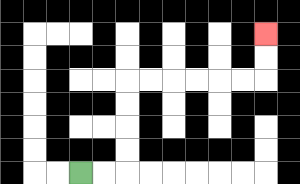{'start': '[3, 7]', 'end': '[11, 1]', 'path_directions': 'R,R,U,U,U,U,R,R,R,R,R,R,U,U', 'path_coordinates': '[[3, 7], [4, 7], [5, 7], [5, 6], [5, 5], [5, 4], [5, 3], [6, 3], [7, 3], [8, 3], [9, 3], [10, 3], [11, 3], [11, 2], [11, 1]]'}